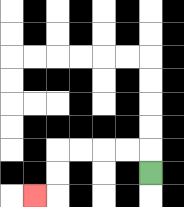{'start': '[6, 7]', 'end': '[1, 8]', 'path_directions': 'U,L,L,L,L,D,D,L', 'path_coordinates': '[[6, 7], [6, 6], [5, 6], [4, 6], [3, 6], [2, 6], [2, 7], [2, 8], [1, 8]]'}